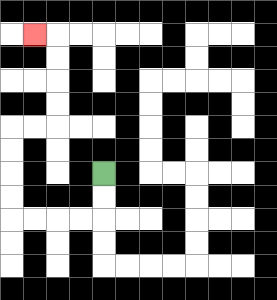{'start': '[4, 7]', 'end': '[1, 1]', 'path_directions': 'D,D,L,L,L,L,U,U,U,U,R,R,U,U,U,U,L', 'path_coordinates': '[[4, 7], [4, 8], [4, 9], [3, 9], [2, 9], [1, 9], [0, 9], [0, 8], [0, 7], [0, 6], [0, 5], [1, 5], [2, 5], [2, 4], [2, 3], [2, 2], [2, 1], [1, 1]]'}